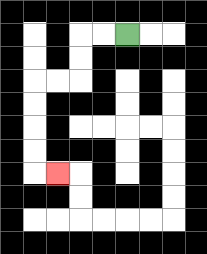{'start': '[5, 1]', 'end': '[2, 7]', 'path_directions': 'L,L,D,D,L,L,D,D,D,D,R', 'path_coordinates': '[[5, 1], [4, 1], [3, 1], [3, 2], [3, 3], [2, 3], [1, 3], [1, 4], [1, 5], [1, 6], [1, 7], [2, 7]]'}